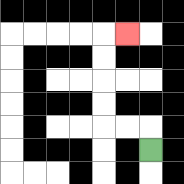{'start': '[6, 6]', 'end': '[5, 1]', 'path_directions': 'U,L,L,U,U,U,U,R', 'path_coordinates': '[[6, 6], [6, 5], [5, 5], [4, 5], [4, 4], [4, 3], [4, 2], [4, 1], [5, 1]]'}